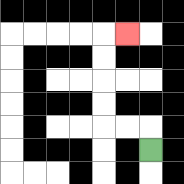{'start': '[6, 6]', 'end': '[5, 1]', 'path_directions': 'U,L,L,U,U,U,U,R', 'path_coordinates': '[[6, 6], [6, 5], [5, 5], [4, 5], [4, 4], [4, 3], [4, 2], [4, 1], [5, 1]]'}